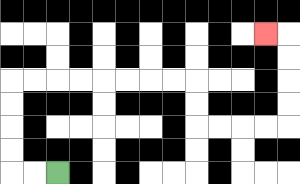{'start': '[2, 7]', 'end': '[11, 1]', 'path_directions': 'L,L,U,U,U,U,R,R,R,R,R,R,R,R,D,D,R,R,R,R,U,U,U,U,L', 'path_coordinates': '[[2, 7], [1, 7], [0, 7], [0, 6], [0, 5], [0, 4], [0, 3], [1, 3], [2, 3], [3, 3], [4, 3], [5, 3], [6, 3], [7, 3], [8, 3], [8, 4], [8, 5], [9, 5], [10, 5], [11, 5], [12, 5], [12, 4], [12, 3], [12, 2], [12, 1], [11, 1]]'}